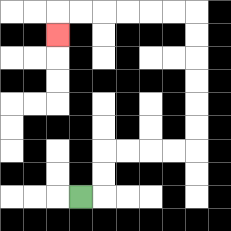{'start': '[3, 8]', 'end': '[2, 1]', 'path_directions': 'R,U,U,R,R,R,R,U,U,U,U,U,U,L,L,L,L,L,L,D', 'path_coordinates': '[[3, 8], [4, 8], [4, 7], [4, 6], [5, 6], [6, 6], [7, 6], [8, 6], [8, 5], [8, 4], [8, 3], [8, 2], [8, 1], [8, 0], [7, 0], [6, 0], [5, 0], [4, 0], [3, 0], [2, 0], [2, 1]]'}